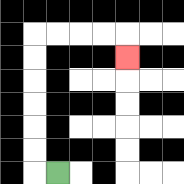{'start': '[2, 7]', 'end': '[5, 2]', 'path_directions': 'L,U,U,U,U,U,U,R,R,R,R,D', 'path_coordinates': '[[2, 7], [1, 7], [1, 6], [1, 5], [1, 4], [1, 3], [1, 2], [1, 1], [2, 1], [3, 1], [4, 1], [5, 1], [5, 2]]'}